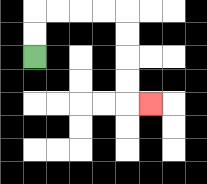{'start': '[1, 2]', 'end': '[6, 4]', 'path_directions': 'U,U,R,R,R,R,D,D,D,D,R', 'path_coordinates': '[[1, 2], [1, 1], [1, 0], [2, 0], [3, 0], [4, 0], [5, 0], [5, 1], [5, 2], [5, 3], [5, 4], [6, 4]]'}